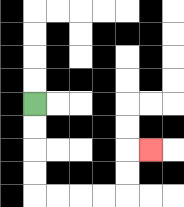{'start': '[1, 4]', 'end': '[6, 6]', 'path_directions': 'D,D,D,D,R,R,R,R,U,U,R', 'path_coordinates': '[[1, 4], [1, 5], [1, 6], [1, 7], [1, 8], [2, 8], [3, 8], [4, 8], [5, 8], [5, 7], [5, 6], [6, 6]]'}